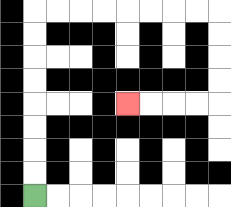{'start': '[1, 8]', 'end': '[5, 4]', 'path_directions': 'U,U,U,U,U,U,U,U,R,R,R,R,R,R,R,R,D,D,D,D,L,L,L,L', 'path_coordinates': '[[1, 8], [1, 7], [1, 6], [1, 5], [1, 4], [1, 3], [1, 2], [1, 1], [1, 0], [2, 0], [3, 0], [4, 0], [5, 0], [6, 0], [7, 0], [8, 0], [9, 0], [9, 1], [9, 2], [9, 3], [9, 4], [8, 4], [7, 4], [6, 4], [5, 4]]'}